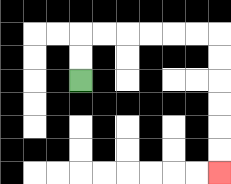{'start': '[3, 3]', 'end': '[9, 7]', 'path_directions': 'U,U,R,R,R,R,R,R,D,D,D,D,D,D', 'path_coordinates': '[[3, 3], [3, 2], [3, 1], [4, 1], [5, 1], [6, 1], [7, 1], [8, 1], [9, 1], [9, 2], [9, 3], [9, 4], [9, 5], [9, 6], [9, 7]]'}